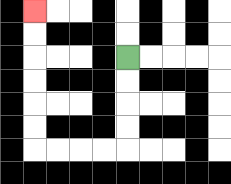{'start': '[5, 2]', 'end': '[1, 0]', 'path_directions': 'D,D,D,D,L,L,L,L,U,U,U,U,U,U', 'path_coordinates': '[[5, 2], [5, 3], [5, 4], [5, 5], [5, 6], [4, 6], [3, 6], [2, 6], [1, 6], [1, 5], [1, 4], [1, 3], [1, 2], [1, 1], [1, 0]]'}